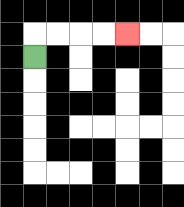{'start': '[1, 2]', 'end': '[5, 1]', 'path_directions': 'U,R,R,R,R', 'path_coordinates': '[[1, 2], [1, 1], [2, 1], [3, 1], [4, 1], [5, 1]]'}